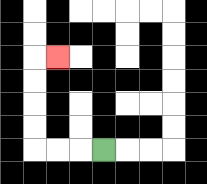{'start': '[4, 6]', 'end': '[2, 2]', 'path_directions': 'L,L,L,U,U,U,U,R', 'path_coordinates': '[[4, 6], [3, 6], [2, 6], [1, 6], [1, 5], [1, 4], [1, 3], [1, 2], [2, 2]]'}